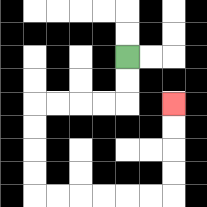{'start': '[5, 2]', 'end': '[7, 4]', 'path_directions': 'D,D,L,L,L,L,D,D,D,D,R,R,R,R,R,R,U,U,U,U', 'path_coordinates': '[[5, 2], [5, 3], [5, 4], [4, 4], [3, 4], [2, 4], [1, 4], [1, 5], [1, 6], [1, 7], [1, 8], [2, 8], [3, 8], [4, 8], [5, 8], [6, 8], [7, 8], [7, 7], [7, 6], [7, 5], [7, 4]]'}